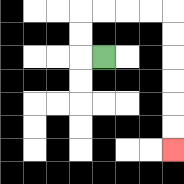{'start': '[4, 2]', 'end': '[7, 6]', 'path_directions': 'L,U,U,R,R,R,R,D,D,D,D,D,D', 'path_coordinates': '[[4, 2], [3, 2], [3, 1], [3, 0], [4, 0], [5, 0], [6, 0], [7, 0], [7, 1], [7, 2], [7, 3], [7, 4], [7, 5], [7, 6]]'}